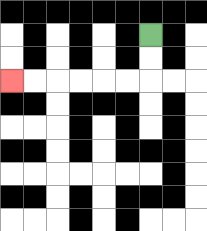{'start': '[6, 1]', 'end': '[0, 3]', 'path_directions': 'D,D,L,L,L,L,L,L', 'path_coordinates': '[[6, 1], [6, 2], [6, 3], [5, 3], [4, 3], [3, 3], [2, 3], [1, 3], [0, 3]]'}